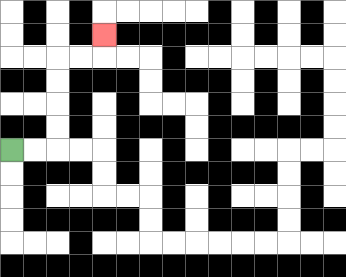{'start': '[0, 6]', 'end': '[4, 1]', 'path_directions': 'R,R,U,U,U,U,R,R,U', 'path_coordinates': '[[0, 6], [1, 6], [2, 6], [2, 5], [2, 4], [2, 3], [2, 2], [3, 2], [4, 2], [4, 1]]'}